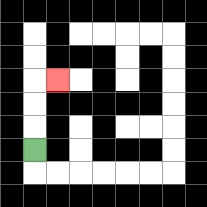{'start': '[1, 6]', 'end': '[2, 3]', 'path_directions': 'U,U,U,R', 'path_coordinates': '[[1, 6], [1, 5], [1, 4], [1, 3], [2, 3]]'}